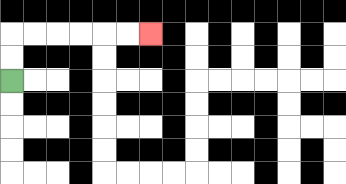{'start': '[0, 3]', 'end': '[6, 1]', 'path_directions': 'U,U,R,R,R,R,R,R', 'path_coordinates': '[[0, 3], [0, 2], [0, 1], [1, 1], [2, 1], [3, 1], [4, 1], [5, 1], [6, 1]]'}